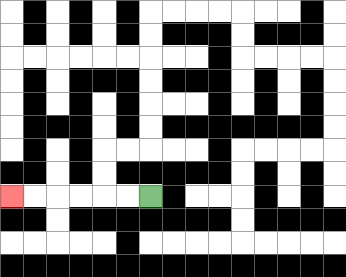{'start': '[6, 8]', 'end': '[0, 8]', 'path_directions': 'L,L,L,L,L,L', 'path_coordinates': '[[6, 8], [5, 8], [4, 8], [3, 8], [2, 8], [1, 8], [0, 8]]'}